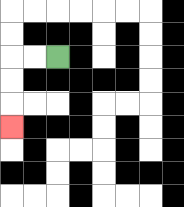{'start': '[2, 2]', 'end': '[0, 5]', 'path_directions': 'L,L,D,D,D', 'path_coordinates': '[[2, 2], [1, 2], [0, 2], [0, 3], [0, 4], [0, 5]]'}